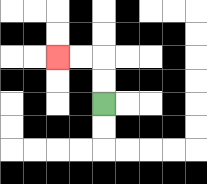{'start': '[4, 4]', 'end': '[2, 2]', 'path_directions': 'U,U,L,L', 'path_coordinates': '[[4, 4], [4, 3], [4, 2], [3, 2], [2, 2]]'}